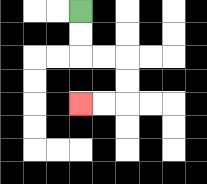{'start': '[3, 0]', 'end': '[3, 4]', 'path_directions': 'D,D,R,R,D,D,L,L', 'path_coordinates': '[[3, 0], [3, 1], [3, 2], [4, 2], [5, 2], [5, 3], [5, 4], [4, 4], [3, 4]]'}